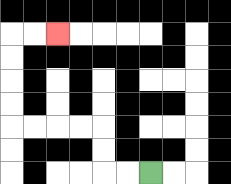{'start': '[6, 7]', 'end': '[2, 1]', 'path_directions': 'L,L,U,U,L,L,L,L,U,U,U,U,R,R', 'path_coordinates': '[[6, 7], [5, 7], [4, 7], [4, 6], [4, 5], [3, 5], [2, 5], [1, 5], [0, 5], [0, 4], [0, 3], [0, 2], [0, 1], [1, 1], [2, 1]]'}